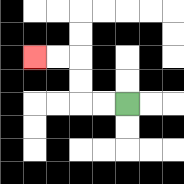{'start': '[5, 4]', 'end': '[1, 2]', 'path_directions': 'L,L,U,U,L,L', 'path_coordinates': '[[5, 4], [4, 4], [3, 4], [3, 3], [3, 2], [2, 2], [1, 2]]'}